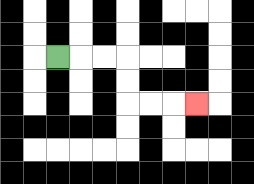{'start': '[2, 2]', 'end': '[8, 4]', 'path_directions': 'R,R,R,D,D,R,R,R', 'path_coordinates': '[[2, 2], [3, 2], [4, 2], [5, 2], [5, 3], [5, 4], [6, 4], [7, 4], [8, 4]]'}